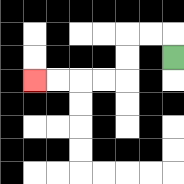{'start': '[7, 2]', 'end': '[1, 3]', 'path_directions': 'U,L,L,D,D,L,L,L,L', 'path_coordinates': '[[7, 2], [7, 1], [6, 1], [5, 1], [5, 2], [5, 3], [4, 3], [3, 3], [2, 3], [1, 3]]'}